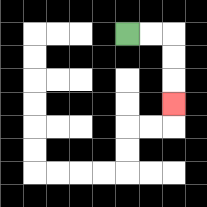{'start': '[5, 1]', 'end': '[7, 4]', 'path_directions': 'R,R,D,D,D', 'path_coordinates': '[[5, 1], [6, 1], [7, 1], [7, 2], [7, 3], [7, 4]]'}